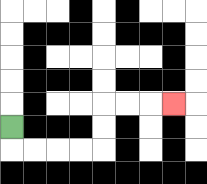{'start': '[0, 5]', 'end': '[7, 4]', 'path_directions': 'D,R,R,R,R,U,U,R,R,R', 'path_coordinates': '[[0, 5], [0, 6], [1, 6], [2, 6], [3, 6], [4, 6], [4, 5], [4, 4], [5, 4], [6, 4], [7, 4]]'}